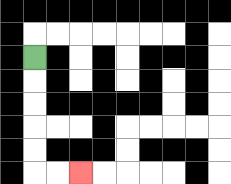{'start': '[1, 2]', 'end': '[3, 7]', 'path_directions': 'D,D,D,D,D,R,R', 'path_coordinates': '[[1, 2], [1, 3], [1, 4], [1, 5], [1, 6], [1, 7], [2, 7], [3, 7]]'}